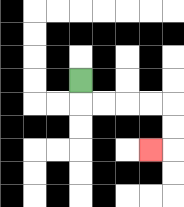{'start': '[3, 3]', 'end': '[6, 6]', 'path_directions': 'D,R,R,R,R,D,D,L', 'path_coordinates': '[[3, 3], [3, 4], [4, 4], [5, 4], [6, 4], [7, 4], [7, 5], [7, 6], [6, 6]]'}